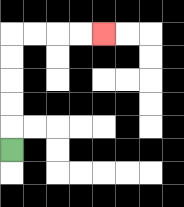{'start': '[0, 6]', 'end': '[4, 1]', 'path_directions': 'U,U,U,U,U,R,R,R,R', 'path_coordinates': '[[0, 6], [0, 5], [0, 4], [0, 3], [0, 2], [0, 1], [1, 1], [2, 1], [3, 1], [4, 1]]'}